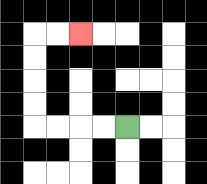{'start': '[5, 5]', 'end': '[3, 1]', 'path_directions': 'L,L,L,L,U,U,U,U,R,R', 'path_coordinates': '[[5, 5], [4, 5], [3, 5], [2, 5], [1, 5], [1, 4], [1, 3], [1, 2], [1, 1], [2, 1], [3, 1]]'}